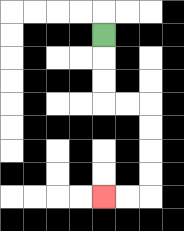{'start': '[4, 1]', 'end': '[4, 8]', 'path_directions': 'D,D,D,R,R,D,D,D,D,L,L', 'path_coordinates': '[[4, 1], [4, 2], [4, 3], [4, 4], [5, 4], [6, 4], [6, 5], [6, 6], [6, 7], [6, 8], [5, 8], [4, 8]]'}